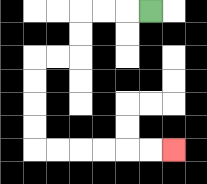{'start': '[6, 0]', 'end': '[7, 6]', 'path_directions': 'L,L,L,D,D,L,L,D,D,D,D,R,R,R,R,R,R', 'path_coordinates': '[[6, 0], [5, 0], [4, 0], [3, 0], [3, 1], [3, 2], [2, 2], [1, 2], [1, 3], [1, 4], [1, 5], [1, 6], [2, 6], [3, 6], [4, 6], [5, 6], [6, 6], [7, 6]]'}